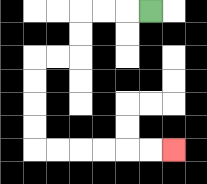{'start': '[6, 0]', 'end': '[7, 6]', 'path_directions': 'L,L,L,D,D,L,L,D,D,D,D,R,R,R,R,R,R', 'path_coordinates': '[[6, 0], [5, 0], [4, 0], [3, 0], [3, 1], [3, 2], [2, 2], [1, 2], [1, 3], [1, 4], [1, 5], [1, 6], [2, 6], [3, 6], [4, 6], [5, 6], [6, 6], [7, 6]]'}